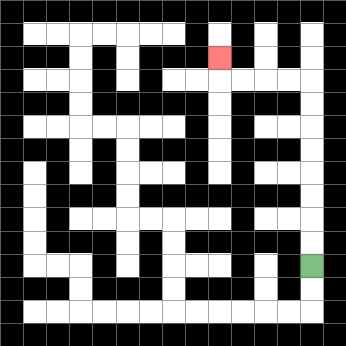{'start': '[13, 11]', 'end': '[9, 2]', 'path_directions': 'U,U,U,U,U,U,U,U,L,L,L,L,U', 'path_coordinates': '[[13, 11], [13, 10], [13, 9], [13, 8], [13, 7], [13, 6], [13, 5], [13, 4], [13, 3], [12, 3], [11, 3], [10, 3], [9, 3], [9, 2]]'}